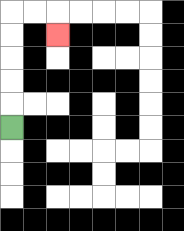{'start': '[0, 5]', 'end': '[2, 1]', 'path_directions': 'U,U,U,U,U,R,R,D', 'path_coordinates': '[[0, 5], [0, 4], [0, 3], [0, 2], [0, 1], [0, 0], [1, 0], [2, 0], [2, 1]]'}